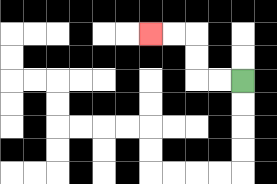{'start': '[10, 3]', 'end': '[6, 1]', 'path_directions': 'L,L,U,U,L,L', 'path_coordinates': '[[10, 3], [9, 3], [8, 3], [8, 2], [8, 1], [7, 1], [6, 1]]'}